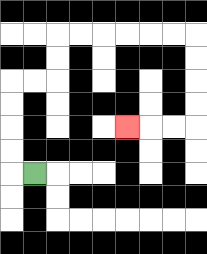{'start': '[1, 7]', 'end': '[5, 5]', 'path_directions': 'L,U,U,U,U,R,R,U,U,R,R,R,R,R,R,D,D,D,D,L,L,L', 'path_coordinates': '[[1, 7], [0, 7], [0, 6], [0, 5], [0, 4], [0, 3], [1, 3], [2, 3], [2, 2], [2, 1], [3, 1], [4, 1], [5, 1], [6, 1], [7, 1], [8, 1], [8, 2], [8, 3], [8, 4], [8, 5], [7, 5], [6, 5], [5, 5]]'}